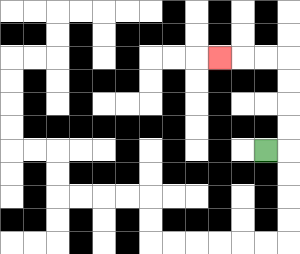{'start': '[11, 6]', 'end': '[9, 2]', 'path_directions': 'R,U,U,U,U,L,L,L', 'path_coordinates': '[[11, 6], [12, 6], [12, 5], [12, 4], [12, 3], [12, 2], [11, 2], [10, 2], [9, 2]]'}